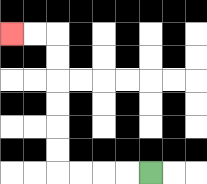{'start': '[6, 7]', 'end': '[0, 1]', 'path_directions': 'L,L,L,L,U,U,U,U,U,U,L,L', 'path_coordinates': '[[6, 7], [5, 7], [4, 7], [3, 7], [2, 7], [2, 6], [2, 5], [2, 4], [2, 3], [2, 2], [2, 1], [1, 1], [0, 1]]'}